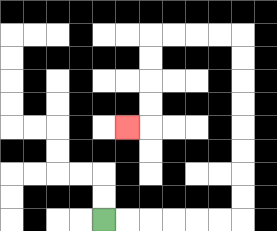{'start': '[4, 9]', 'end': '[5, 5]', 'path_directions': 'R,R,R,R,R,R,U,U,U,U,U,U,U,U,L,L,L,L,D,D,D,D,L', 'path_coordinates': '[[4, 9], [5, 9], [6, 9], [7, 9], [8, 9], [9, 9], [10, 9], [10, 8], [10, 7], [10, 6], [10, 5], [10, 4], [10, 3], [10, 2], [10, 1], [9, 1], [8, 1], [7, 1], [6, 1], [6, 2], [6, 3], [6, 4], [6, 5], [5, 5]]'}